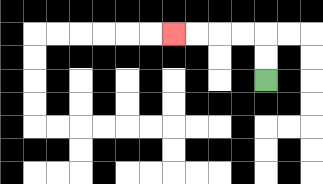{'start': '[11, 3]', 'end': '[7, 1]', 'path_directions': 'U,U,L,L,L,L', 'path_coordinates': '[[11, 3], [11, 2], [11, 1], [10, 1], [9, 1], [8, 1], [7, 1]]'}